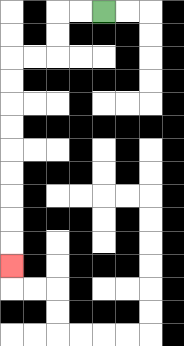{'start': '[4, 0]', 'end': '[0, 11]', 'path_directions': 'L,L,D,D,L,L,D,D,D,D,D,D,D,D,D', 'path_coordinates': '[[4, 0], [3, 0], [2, 0], [2, 1], [2, 2], [1, 2], [0, 2], [0, 3], [0, 4], [0, 5], [0, 6], [0, 7], [0, 8], [0, 9], [0, 10], [0, 11]]'}